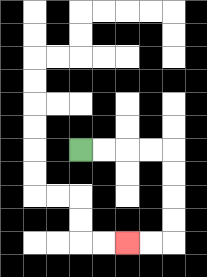{'start': '[3, 6]', 'end': '[5, 10]', 'path_directions': 'R,R,R,R,D,D,D,D,L,L', 'path_coordinates': '[[3, 6], [4, 6], [5, 6], [6, 6], [7, 6], [7, 7], [7, 8], [7, 9], [7, 10], [6, 10], [5, 10]]'}